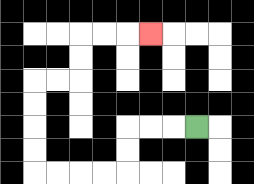{'start': '[8, 5]', 'end': '[6, 1]', 'path_directions': 'L,L,L,D,D,L,L,L,L,U,U,U,U,R,R,U,U,R,R,R', 'path_coordinates': '[[8, 5], [7, 5], [6, 5], [5, 5], [5, 6], [5, 7], [4, 7], [3, 7], [2, 7], [1, 7], [1, 6], [1, 5], [1, 4], [1, 3], [2, 3], [3, 3], [3, 2], [3, 1], [4, 1], [5, 1], [6, 1]]'}